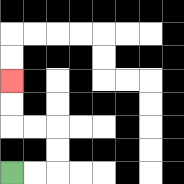{'start': '[0, 7]', 'end': '[0, 3]', 'path_directions': 'R,R,U,U,L,L,U,U', 'path_coordinates': '[[0, 7], [1, 7], [2, 7], [2, 6], [2, 5], [1, 5], [0, 5], [0, 4], [0, 3]]'}